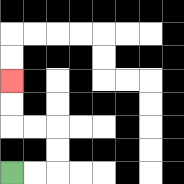{'start': '[0, 7]', 'end': '[0, 3]', 'path_directions': 'R,R,U,U,L,L,U,U', 'path_coordinates': '[[0, 7], [1, 7], [2, 7], [2, 6], [2, 5], [1, 5], [0, 5], [0, 4], [0, 3]]'}